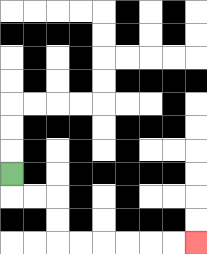{'start': '[0, 7]', 'end': '[8, 10]', 'path_directions': 'D,R,R,D,D,R,R,R,R,R,R', 'path_coordinates': '[[0, 7], [0, 8], [1, 8], [2, 8], [2, 9], [2, 10], [3, 10], [4, 10], [5, 10], [6, 10], [7, 10], [8, 10]]'}